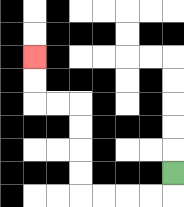{'start': '[7, 7]', 'end': '[1, 2]', 'path_directions': 'D,L,L,L,L,U,U,U,U,L,L,U,U', 'path_coordinates': '[[7, 7], [7, 8], [6, 8], [5, 8], [4, 8], [3, 8], [3, 7], [3, 6], [3, 5], [3, 4], [2, 4], [1, 4], [1, 3], [1, 2]]'}